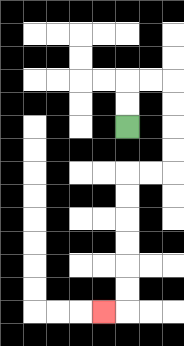{'start': '[5, 5]', 'end': '[4, 13]', 'path_directions': 'U,U,R,R,D,D,D,D,L,L,D,D,D,D,D,D,L', 'path_coordinates': '[[5, 5], [5, 4], [5, 3], [6, 3], [7, 3], [7, 4], [7, 5], [7, 6], [7, 7], [6, 7], [5, 7], [5, 8], [5, 9], [5, 10], [5, 11], [5, 12], [5, 13], [4, 13]]'}